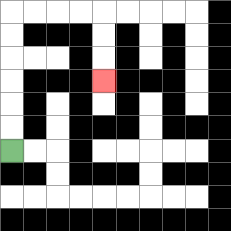{'start': '[0, 6]', 'end': '[4, 3]', 'path_directions': 'U,U,U,U,U,U,R,R,R,R,D,D,D', 'path_coordinates': '[[0, 6], [0, 5], [0, 4], [0, 3], [0, 2], [0, 1], [0, 0], [1, 0], [2, 0], [3, 0], [4, 0], [4, 1], [4, 2], [4, 3]]'}